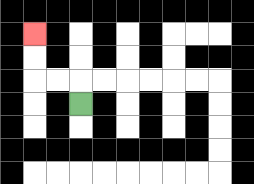{'start': '[3, 4]', 'end': '[1, 1]', 'path_directions': 'U,L,L,U,U', 'path_coordinates': '[[3, 4], [3, 3], [2, 3], [1, 3], [1, 2], [1, 1]]'}